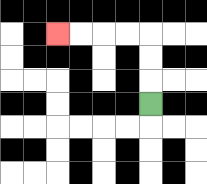{'start': '[6, 4]', 'end': '[2, 1]', 'path_directions': 'U,U,U,L,L,L,L', 'path_coordinates': '[[6, 4], [6, 3], [6, 2], [6, 1], [5, 1], [4, 1], [3, 1], [2, 1]]'}